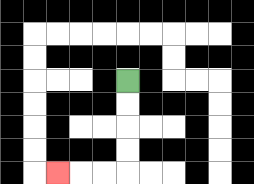{'start': '[5, 3]', 'end': '[2, 7]', 'path_directions': 'D,D,D,D,L,L,L', 'path_coordinates': '[[5, 3], [5, 4], [5, 5], [5, 6], [5, 7], [4, 7], [3, 7], [2, 7]]'}